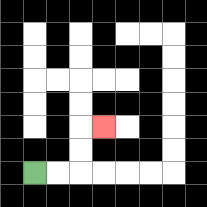{'start': '[1, 7]', 'end': '[4, 5]', 'path_directions': 'R,R,U,U,R', 'path_coordinates': '[[1, 7], [2, 7], [3, 7], [3, 6], [3, 5], [4, 5]]'}